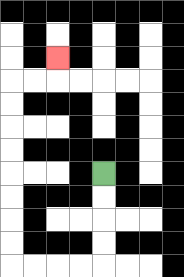{'start': '[4, 7]', 'end': '[2, 2]', 'path_directions': 'D,D,D,D,L,L,L,L,U,U,U,U,U,U,U,U,R,R,U', 'path_coordinates': '[[4, 7], [4, 8], [4, 9], [4, 10], [4, 11], [3, 11], [2, 11], [1, 11], [0, 11], [0, 10], [0, 9], [0, 8], [0, 7], [0, 6], [0, 5], [0, 4], [0, 3], [1, 3], [2, 3], [2, 2]]'}